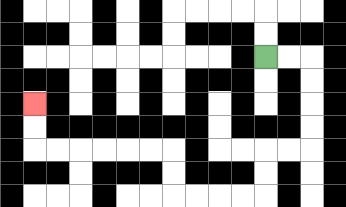{'start': '[11, 2]', 'end': '[1, 4]', 'path_directions': 'R,R,D,D,D,D,L,L,D,D,L,L,L,L,U,U,L,L,L,L,L,L,U,U', 'path_coordinates': '[[11, 2], [12, 2], [13, 2], [13, 3], [13, 4], [13, 5], [13, 6], [12, 6], [11, 6], [11, 7], [11, 8], [10, 8], [9, 8], [8, 8], [7, 8], [7, 7], [7, 6], [6, 6], [5, 6], [4, 6], [3, 6], [2, 6], [1, 6], [1, 5], [1, 4]]'}